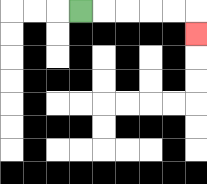{'start': '[3, 0]', 'end': '[8, 1]', 'path_directions': 'R,R,R,R,R,D', 'path_coordinates': '[[3, 0], [4, 0], [5, 0], [6, 0], [7, 0], [8, 0], [8, 1]]'}